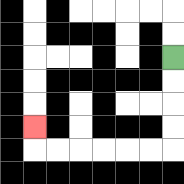{'start': '[7, 2]', 'end': '[1, 5]', 'path_directions': 'D,D,D,D,L,L,L,L,L,L,U', 'path_coordinates': '[[7, 2], [7, 3], [7, 4], [7, 5], [7, 6], [6, 6], [5, 6], [4, 6], [3, 6], [2, 6], [1, 6], [1, 5]]'}